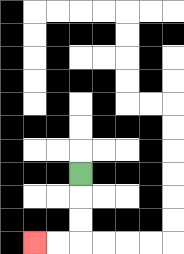{'start': '[3, 7]', 'end': '[1, 10]', 'path_directions': 'D,D,D,L,L', 'path_coordinates': '[[3, 7], [3, 8], [3, 9], [3, 10], [2, 10], [1, 10]]'}